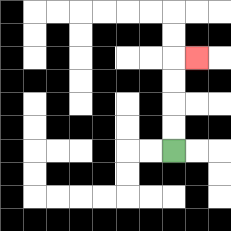{'start': '[7, 6]', 'end': '[8, 2]', 'path_directions': 'U,U,U,U,R', 'path_coordinates': '[[7, 6], [7, 5], [7, 4], [7, 3], [7, 2], [8, 2]]'}